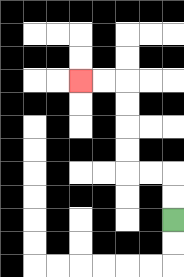{'start': '[7, 9]', 'end': '[3, 3]', 'path_directions': 'U,U,L,L,U,U,U,U,L,L', 'path_coordinates': '[[7, 9], [7, 8], [7, 7], [6, 7], [5, 7], [5, 6], [5, 5], [5, 4], [5, 3], [4, 3], [3, 3]]'}